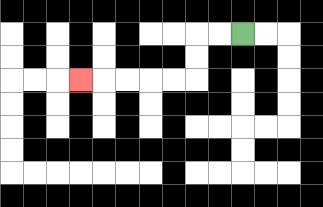{'start': '[10, 1]', 'end': '[3, 3]', 'path_directions': 'L,L,D,D,L,L,L,L,L', 'path_coordinates': '[[10, 1], [9, 1], [8, 1], [8, 2], [8, 3], [7, 3], [6, 3], [5, 3], [4, 3], [3, 3]]'}